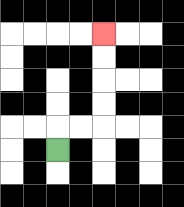{'start': '[2, 6]', 'end': '[4, 1]', 'path_directions': 'U,R,R,U,U,U,U', 'path_coordinates': '[[2, 6], [2, 5], [3, 5], [4, 5], [4, 4], [4, 3], [4, 2], [4, 1]]'}